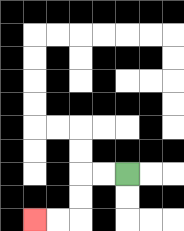{'start': '[5, 7]', 'end': '[1, 9]', 'path_directions': 'L,L,D,D,L,L', 'path_coordinates': '[[5, 7], [4, 7], [3, 7], [3, 8], [3, 9], [2, 9], [1, 9]]'}